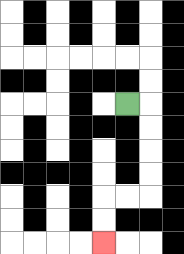{'start': '[5, 4]', 'end': '[4, 10]', 'path_directions': 'R,D,D,D,D,L,L,D,D', 'path_coordinates': '[[5, 4], [6, 4], [6, 5], [6, 6], [6, 7], [6, 8], [5, 8], [4, 8], [4, 9], [4, 10]]'}